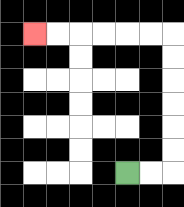{'start': '[5, 7]', 'end': '[1, 1]', 'path_directions': 'R,R,U,U,U,U,U,U,L,L,L,L,L,L', 'path_coordinates': '[[5, 7], [6, 7], [7, 7], [7, 6], [7, 5], [7, 4], [7, 3], [7, 2], [7, 1], [6, 1], [5, 1], [4, 1], [3, 1], [2, 1], [1, 1]]'}